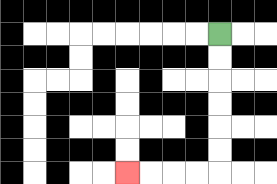{'start': '[9, 1]', 'end': '[5, 7]', 'path_directions': 'D,D,D,D,D,D,L,L,L,L', 'path_coordinates': '[[9, 1], [9, 2], [9, 3], [9, 4], [9, 5], [9, 6], [9, 7], [8, 7], [7, 7], [6, 7], [5, 7]]'}